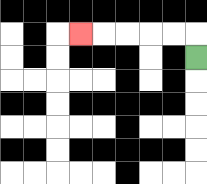{'start': '[8, 2]', 'end': '[3, 1]', 'path_directions': 'U,L,L,L,L,L', 'path_coordinates': '[[8, 2], [8, 1], [7, 1], [6, 1], [5, 1], [4, 1], [3, 1]]'}